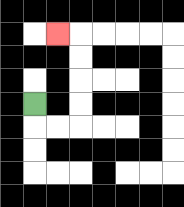{'start': '[1, 4]', 'end': '[2, 1]', 'path_directions': 'D,R,R,U,U,U,U,L', 'path_coordinates': '[[1, 4], [1, 5], [2, 5], [3, 5], [3, 4], [3, 3], [3, 2], [3, 1], [2, 1]]'}